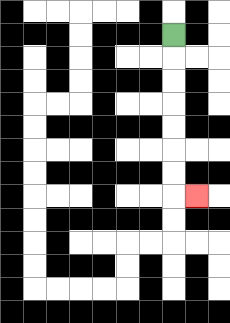{'start': '[7, 1]', 'end': '[8, 8]', 'path_directions': 'D,D,D,D,D,D,D,R', 'path_coordinates': '[[7, 1], [7, 2], [7, 3], [7, 4], [7, 5], [7, 6], [7, 7], [7, 8], [8, 8]]'}